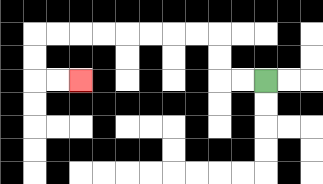{'start': '[11, 3]', 'end': '[3, 3]', 'path_directions': 'L,L,U,U,L,L,L,L,L,L,L,L,D,D,R,R', 'path_coordinates': '[[11, 3], [10, 3], [9, 3], [9, 2], [9, 1], [8, 1], [7, 1], [6, 1], [5, 1], [4, 1], [3, 1], [2, 1], [1, 1], [1, 2], [1, 3], [2, 3], [3, 3]]'}